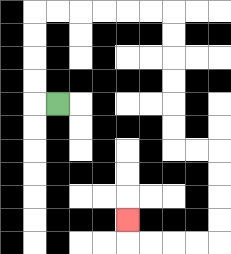{'start': '[2, 4]', 'end': '[5, 9]', 'path_directions': 'L,U,U,U,U,R,R,R,R,R,R,D,D,D,D,D,D,R,R,D,D,D,D,L,L,L,L,U', 'path_coordinates': '[[2, 4], [1, 4], [1, 3], [1, 2], [1, 1], [1, 0], [2, 0], [3, 0], [4, 0], [5, 0], [6, 0], [7, 0], [7, 1], [7, 2], [7, 3], [7, 4], [7, 5], [7, 6], [8, 6], [9, 6], [9, 7], [9, 8], [9, 9], [9, 10], [8, 10], [7, 10], [6, 10], [5, 10], [5, 9]]'}